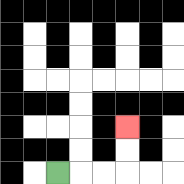{'start': '[2, 7]', 'end': '[5, 5]', 'path_directions': 'R,R,R,U,U', 'path_coordinates': '[[2, 7], [3, 7], [4, 7], [5, 7], [5, 6], [5, 5]]'}